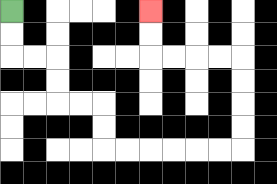{'start': '[0, 0]', 'end': '[6, 0]', 'path_directions': 'D,D,R,R,D,D,R,R,D,D,R,R,R,R,R,R,U,U,U,U,L,L,L,L,U,U', 'path_coordinates': '[[0, 0], [0, 1], [0, 2], [1, 2], [2, 2], [2, 3], [2, 4], [3, 4], [4, 4], [4, 5], [4, 6], [5, 6], [6, 6], [7, 6], [8, 6], [9, 6], [10, 6], [10, 5], [10, 4], [10, 3], [10, 2], [9, 2], [8, 2], [7, 2], [6, 2], [6, 1], [6, 0]]'}